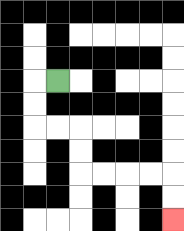{'start': '[2, 3]', 'end': '[7, 9]', 'path_directions': 'L,D,D,R,R,D,D,R,R,R,R,D,D', 'path_coordinates': '[[2, 3], [1, 3], [1, 4], [1, 5], [2, 5], [3, 5], [3, 6], [3, 7], [4, 7], [5, 7], [6, 7], [7, 7], [7, 8], [7, 9]]'}